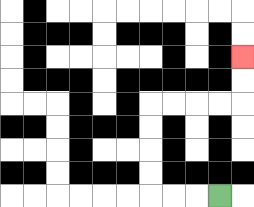{'start': '[9, 8]', 'end': '[10, 2]', 'path_directions': 'L,L,L,U,U,U,U,R,R,R,R,U,U', 'path_coordinates': '[[9, 8], [8, 8], [7, 8], [6, 8], [6, 7], [6, 6], [6, 5], [6, 4], [7, 4], [8, 4], [9, 4], [10, 4], [10, 3], [10, 2]]'}